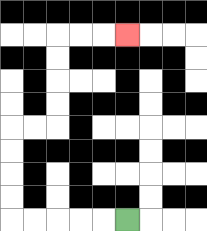{'start': '[5, 9]', 'end': '[5, 1]', 'path_directions': 'L,L,L,L,L,U,U,U,U,R,R,U,U,U,U,R,R,R', 'path_coordinates': '[[5, 9], [4, 9], [3, 9], [2, 9], [1, 9], [0, 9], [0, 8], [0, 7], [0, 6], [0, 5], [1, 5], [2, 5], [2, 4], [2, 3], [2, 2], [2, 1], [3, 1], [4, 1], [5, 1]]'}